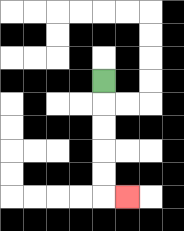{'start': '[4, 3]', 'end': '[5, 8]', 'path_directions': 'D,D,D,D,D,R', 'path_coordinates': '[[4, 3], [4, 4], [4, 5], [4, 6], [4, 7], [4, 8], [5, 8]]'}